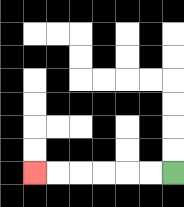{'start': '[7, 7]', 'end': '[1, 7]', 'path_directions': 'L,L,L,L,L,L', 'path_coordinates': '[[7, 7], [6, 7], [5, 7], [4, 7], [3, 7], [2, 7], [1, 7]]'}